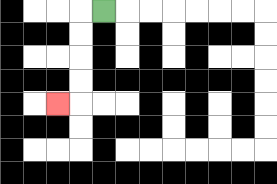{'start': '[4, 0]', 'end': '[2, 4]', 'path_directions': 'L,D,D,D,D,L', 'path_coordinates': '[[4, 0], [3, 0], [3, 1], [3, 2], [3, 3], [3, 4], [2, 4]]'}